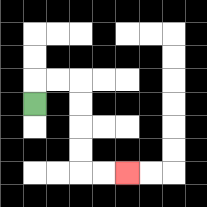{'start': '[1, 4]', 'end': '[5, 7]', 'path_directions': 'U,R,R,D,D,D,D,R,R', 'path_coordinates': '[[1, 4], [1, 3], [2, 3], [3, 3], [3, 4], [3, 5], [3, 6], [3, 7], [4, 7], [5, 7]]'}